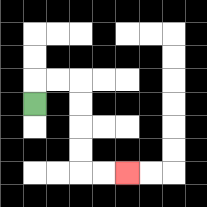{'start': '[1, 4]', 'end': '[5, 7]', 'path_directions': 'U,R,R,D,D,D,D,R,R', 'path_coordinates': '[[1, 4], [1, 3], [2, 3], [3, 3], [3, 4], [3, 5], [3, 6], [3, 7], [4, 7], [5, 7]]'}